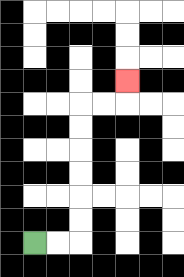{'start': '[1, 10]', 'end': '[5, 3]', 'path_directions': 'R,R,U,U,U,U,U,U,R,R,U', 'path_coordinates': '[[1, 10], [2, 10], [3, 10], [3, 9], [3, 8], [3, 7], [3, 6], [3, 5], [3, 4], [4, 4], [5, 4], [5, 3]]'}